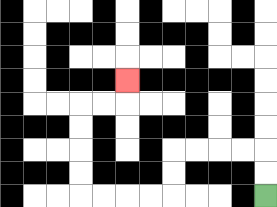{'start': '[11, 8]', 'end': '[5, 3]', 'path_directions': 'U,U,L,L,L,L,D,D,L,L,L,L,U,U,U,U,R,R,U', 'path_coordinates': '[[11, 8], [11, 7], [11, 6], [10, 6], [9, 6], [8, 6], [7, 6], [7, 7], [7, 8], [6, 8], [5, 8], [4, 8], [3, 8], [3, 7], [3, 6], [3, 5], [3, 4], [4, 4], [5, 4], [5, 3]]'}